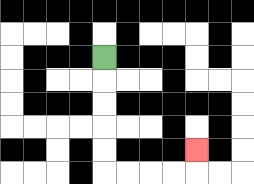{'start': '[4, 2]', 'end': '[8, 6]', 'path_directions': 'D,D,D,D,D,R,R,R,R,U', 'path_coordinates': '[[4, 2], [4, 3], [4, 4], [4, 5], [4, 6], [4, 7], [5, 7], [6, 7], [7, 7], [8, 7], [8, 6]]'}